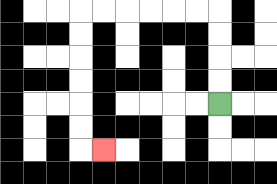{'start': '[9, 4]', 'end': '[4, 6]', 'path_directions': 'U,U,U,U,L,L,L,L,L,L,D,D,D,D,D,D,R', 'path_coordinates': '[[9, 4], [9, 3], [9, 2], [9, 1], [9, 0], [8, 0], [7, 0], [6, 0], [5, 0], [4, 0], [3, 0], [3, 1], [3, 2], [3, 3], [3, 4], [3, 5], [3, 6], [4, 6]]'}